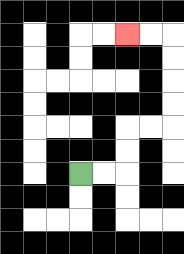{'start': '[3, 7]', 'end': '[5, 1]', 'path_directions': 'R,R,U,U,R,R,U,U,U,U,L,L', 'path_coordinates': '[[3, 7], [4, 7], [5, 7], [5, 6], [5, 5], [6, 5], [7, 5], [7, 4], [7, 3], [7, 2], [7, 1], [6, 1], [5, 1]]'}